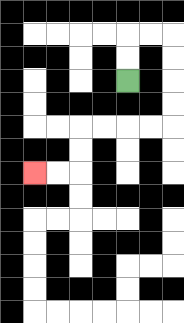{'start': '[5, 3]', 'end': '[1, 7]', 'path_directions': 'U,U,R,R,D,D,D,D,L,L,L,L,D,D,L,L', 'path_coordinates': '[[5, 3], [5, 2], [5, 1], [6, 1], [7, 1], [7, 2], [7, 3], [7, 4], [7, 5], [6, 5], [5, 5], [4, 5], [3, 5], [3, 6], [3, 7], [2, 7], [1, 7]]'}